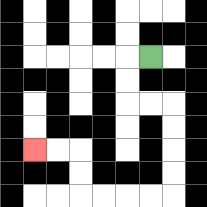{'start': '[6, 2]', 'end': '[1, 6]', 'path_directions': 'L,D,D,R,R,D,D,D,D,L,L,L,L,U,U,L,L', 'path_coordinates': '[[6, 2], [5, 2], [5, 3], [5, 4], [6, 4], [7, 4], [7, 5], [7, 6], [7, 7], [7, 8], [6, 8], [5, 8], [4, 8], [3, 8], [3, 7], [3, 6], [2, 6], [1, 6]]'}